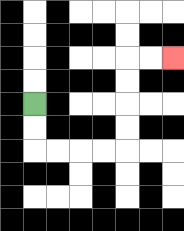{'start': '[1, 4]', 'end': '[7, 2]', 'path_directions': 'D,D,R,R,R,R,U,U,U,U,R,R', 'path_coordinates': '[[1, 4], [1, 5], [1, 6], [2, 6], [3, 6], [4, 6], [5, 6], [5, 5], [5, 4], [5, 3], [5, 2], [6, 2], [7, 2]]'}